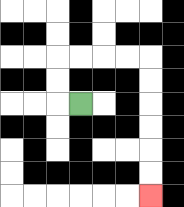{'start': '[3, 4]', 'end': '[6, 8]', 'path_directions': 'L,U,U,R,R,R,R,D,D,D,D,D,D', 'path_coordinates': '[[3, 4], [2, 4], [2, 3], [2, 2], [3, 2], [4, 2], [5, 2], [6, 2], [6, 3], [6, 4], [6, 5], [6, 6], [6, 7], [6, 8]]'}